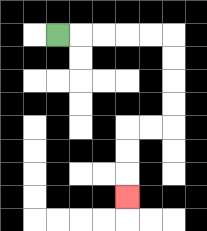{'start': '[2, 1]', 'end': '[5, 8]', 'path_directions': 'R,R,R,R,R,D,D,D,D,L,L,D,D,D', 'path_coordinates': '[[2, 1], [3, 1], [4, 1], [5, 1], [6, 1], [7, 1], [7, 2], [7, 3], [7, 4], [7, 5], [6, 5], [5, 5], [5, 6], [5, 7], [5, 8]]'}